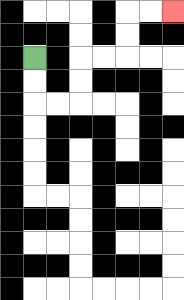{'start': '[1, 2]', 'end': '[7, 0]', 'path_directions': 'D,D,R,R,U,U,R,R,U,U,R,R', 'path_coordinates': '[[1, 2], [1, 3], [1, 4], [2, 4], [3, 4], [3, 3], [3, 2], [4, 2], [5, 2], [5, 1], [5, 0], [6, 0], [7, 0]]'}